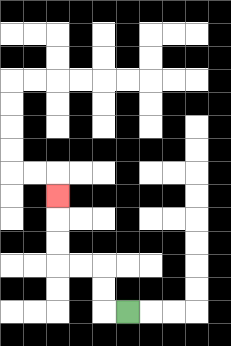{'start': '[5, 13]', 'end': '[2, 8]', 'path_directions': 'L,U,U,L,L,U,U,U', 'path_coordinates': '[[5, 13], [4, 13], [4, 12], [4, 11], [3, 11], [2, 11], [2, 10], [2, 9], [2, 8]]'}